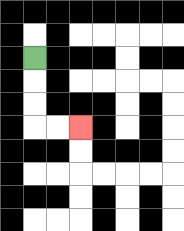{'start': '[1, 2]', 'end': '[3, 5]', 'path_directions': 'D,D,D,R,R', 'path_coordinates': '[[1, 2], [1, 3], [1, 4], [1, 5], [2, 5], [3, 5]]'}